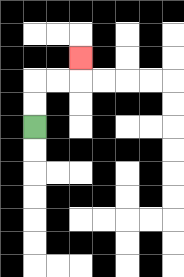{'start': '[1, 5]', 'end': '[3, 2]', 'path_directions': 'U,U,R,R,U', 'path_coordinates': '[[1, 5], [1, 4], [1, 3], [2, 3], [3, 3], [3, 2]]'}